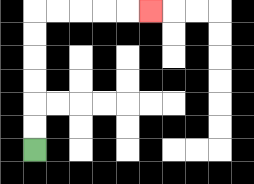{'start': '[1, 6]', 'end': '[6, 0]', 'path_directions': 'U,U,U,U,U,U,R,R,R,R,R', 'path_coordinates': '[[1, 6], [1, 5], [1, 4], [1, 3], [1, 2], [1, 1], [1, 0], [2, 0], [3, 0], [4, 0], [5, 0], [6, 0]]'}